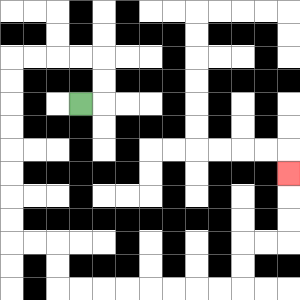{'start': '[3, 4]', 'end': '[12, 7]', 'path_directions': 'R,U,U,L,L,L,L,D,D,D,D,D,D,D,D,R,R,D,D,R,R,R,R,R,R,R,R,U,U,R,R,U,U,U', 'path_coordinates': '[[3, 4], [4, 4], [4, 3], [4, 2], [3, 2], [2, 2], [1, 2], [0, 2], [0, 3], [0, 4], [0, 5], [0, 6], [0, 7], [0, 8], [0, 9], [0, 10], [1, 10], [2, 10], [2, 11], [2, 12], [3, 12], [4, 12], [5, 12], [6, 12], [7, 12], [8, 12], [9, 12], [10, 12], [10, 11], [10, 10], [11, 10], [12, 10], [12, 9], [12, 8], [12, 7]]'}